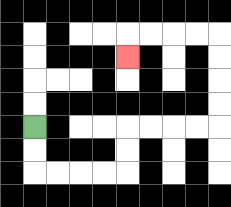{'start': '[1, 5]', 'end': '[5, 2]', 'path_directions': 'D,D,R,R,R,R,U,U,R,R,R,R,U,U,U,U,L,L,L,L,D', 'path_coordinates': '[[1, 5], [1, 6], [1, 7], [2, 7], [3, 7], [4, 7], [5, 7], [5, 6], [5, 5], [6, 5], [7, 5], [8, 5], [9, 5], [9, 4], [9, 3], [9, 2], [9, 1], [8, 1], [7, 1], [6, 1], [5, 1], [5, 2]]'}